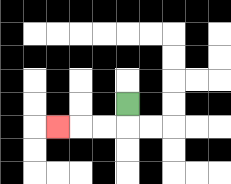{'start': '[5, 4]', 'end': '[2, 5]', 'path_directions': 'D,L,L,L', 'path_coordinates': '[[5, 4], [5, 5], [4, 5], [3, 5], [2, 5]]'}